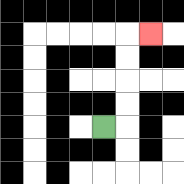{'start': '[4, 5]', 'end': '[6, 1]', 'path_directions': 'R,U,U,U,U,R', 'path_coordinates': '[[4, 5], [5, 5], [5, 4], [5, 3], [5, 2], [5, 1], [6, 1]]'}